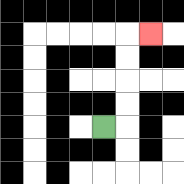{'start': '[4, 5]', 'end': '[6, 1]', 'path_directions': 'R,U,U,U,U,R', 'path_coordinates': '[[4, 5], [5, 5], [5, 4], [5, 3], [5, 2], [5, 1], [6, 1]]'}